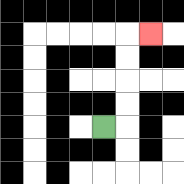{'start': '[4, 5]', 'end': '[6, 1]', 'path_directions': 'R,U,U,U,U,R', 'path_coordinates': '[[4, 5], [5, 5], [5, 4], [5, 3], [5, 2], [5, 1], [6, 1]]'}